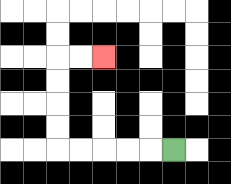{'start': '[7, 6]', 'end': '[4, 2]', 'path_directions': 'L,L,L,L,L,U,U,U,U,R,R', 'path_coordinates': '[[7, 6], [6, 6], [5, 6], [4, 6], [3, 6], [2, 6], [2, 5], [2, 4], [2, 3], [2, 2], [3, 2], [4, 2]]'}